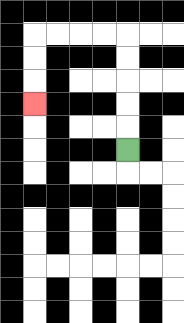{'start': '[5, 6]', 'end': '[1, 4]', 'path_directions': 'U,U,U,U,U,L,L,L,L,D,D,D', 'path_coordinates': '[[5, 6], [5, 5], [5, 4], [5, 3], [5, 2], [5, 1], [4, 1], [3, 1], [2, 1], [1, 1], [1, 2], [1, 3], [1, 4]]'}